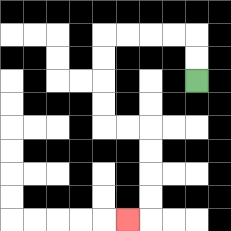{'start': '[8, 3]', 'end': '[5, 9]', 'path_directions': 'U,U,L,L,L,L,D,D,D,D,R,R,D,D,D,D,L', 'path_coordinates': '[[8, 3], [8, 2], [8, 1], [7, 1], [6, 1], [5, 1], [4, 1], [4, 2], [4, 3], [4, 4], [4, 5], [5, 5], [6, 5], [6, 6], [6, 7], [6, 8], [6, 9], [5, 9]]'}